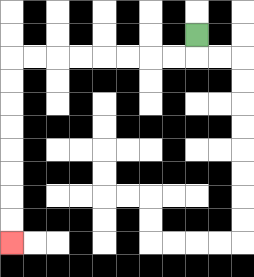{'start': '[8, 1]', 'end': '[0, 10]', 'path_directions': 'D,L,L,L,L,L,L,L,L,D,D,D,D,D,D,D,D', 'path_coordinates': '[[8, 1], [8, 2], [7, 2], [6, 2], [5, 2], [4, 2], [3, 2], [2, 2], [1, 2], [0, 2], [0, 3], [0, 4], [0, 5], [0, 6], [0, 7], [0, 8], [0, 9], [0, 10]]'}